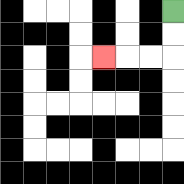{'start': '[7, 0]', 'end': '[4, 2]', 'path_directions': 'D,D,L,L,L', 'path_coordinates': '[[7, 0], [7, 1], [7, 2], [6, 2], [5, 2], [4, 2]]'}